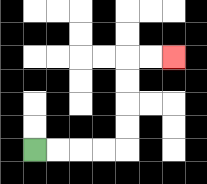{'start': '[1, 6]', 'end': '[7, 2]', 'path_directions': 'R,R,R,R,U,U,U,U,R,R', 'path_coordinates': '[[1, 6], [2, 6], [3, 6], [4, 6], [5, 6], [5, 5], [5, 4], [5, 3], [5, 2], [6, 2], [7, 2]]'}